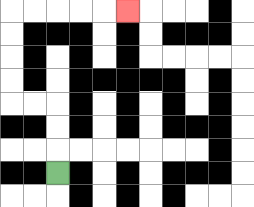{'start': '[2, 7]', 'end': '[5, 0]', 'path_directions': 'U,U,U,L,L,U,U,U,U,R,R,R,R,R', 'path_coordinates': '[[2, 7], [2, 6], [2, 5], [2, 4], [1, 4], [0, 4], [0, 3], [0, 2], [0, 1], [0, 0], [1, 0], [2, 0], [3, 0], [4, 0], [5, 0]]'}